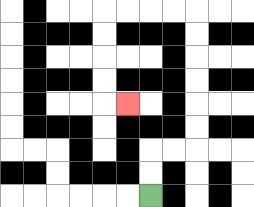{'start': '[6, 8]', 'end': '[5, 4]', 'path_directions': 'U,U,R,R,U,U,U,U,U,U,L,L,L,L,D,D,D,D,R', 'path_coordinates': '[[6, 8], [6, 7], [6, 6], [7, 6], [8, 6], [8, 5], [8, 4], [8, 3], [8, 2], [8, 1], [8, 0], [7, 0], [6, 0], [5, 0], [4, 0], [4, 1], [4, 2], [4, 3], [4, 4], [5, 4]]'}